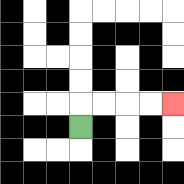{'start': '[3, 5]', 'end': '[7, 4]', 'path_directions': 'U,R,R,R,R', 'path_coordinates': '[[3, 5], [3, 4], [4, 4], [5, 4], [6, 4], [7, 4]]'}